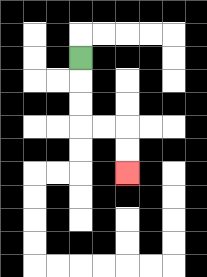{'start': '[3, 2]', 'end': '[5, 7]', 'path_directions': 'D,D,D,R,R,D,D', 'path_coordinates': '[[3, 2], [3, 3], [3, 4], [3, 5], [4, 5], [5, 5], [5, 6], [5, 7]]'}